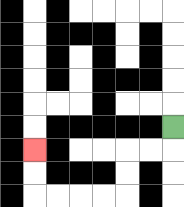{'start': '[7, 5]', 'end': '[1, 6]', 'path_directions': 'D,L,L,D,D,L,L,L,L,U,U', 'path_coordinates': '[[7, 5], [7, 6], [6, 6], [5, 6], [5, 7], [5, 8], [4, 8], [3, 8], [2, 8], [1, 8], [1, 7], [1, 6]]'}